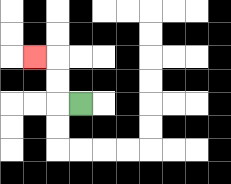{'start': '[3, 4]', 'end': '[1, 2]', 'path_directions': 'L,U,U,L', 'path_coordinates': '[[3, 4], [2, 4], [2, 3], [2, 2], [1, 2]]'}